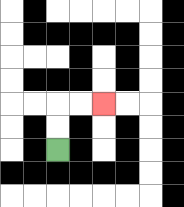{'start': '[2, 6]', 'end': '[4, 4]', 'path_directions': 'U,U,R,R', 'path_coordinates': '[[2, 6], [2, 5], [2, 4], [3, 4], [4, 4]]'}